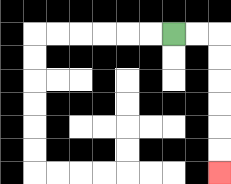{'start': '[7, 1]', 'end': '[9, 7]', 'path_directions': 'R,R,D,D,D,D,D,D', 'path_coordinates': '[[7, 1], [8, 1], [9, 1], [9, 2], [9, 3], [9, 4], [9, 5], [9, 6], [9, 7]]'}